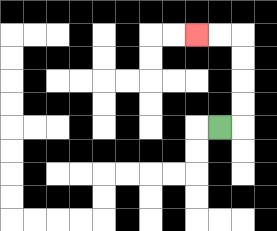{'start': '[9, 5]', 'end': '[8, 1]', 'path_directions': 'R,U,U,U,U,L,L', 'path_coordinates': '[[9, 5], [10, 5], [10, 4], [10, 3], [10, 2], [10, 1], [9, 1], [8, 1]]'}